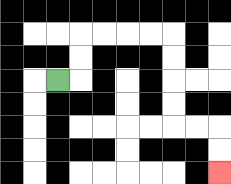{'start': '[2, 3]', 'end': '[9, 7]', 'path_directions': 'R,U,U,R,R,R,R,D,D,D,D,R,R,D,D', 'path_coordinates': '[[2, 3], [3, 3], [3, 2], [3, 1], [4, 1], [5, 1], [6, 1], [7, 1], [7, 2], [7, 3], [7, 4], [7, 5], [8, 5], [9, 5], [9, 6], [9, 7]]'}